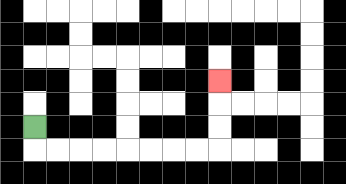{'start': '[1, 5]', 'end': '[9, 3]', 'path_directions': 'D,R,R,R,R,R,R,R,R,U,U,U', 'path_coordinates': '[[1, 5], [1, 6], [2, 6], [3, 6], [4, 6], [5, 6], [6, 6], [7, 6], [8, 6], [9, 6], [9, 5], [9, 4], [9, 3]]'}